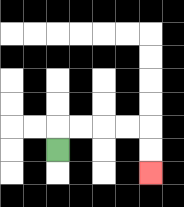{'start': '[2, 6]', 'end': '[6, 7]', 'path_directions': 'U,R,R,R,R,D,D', 'path_coordinates': '[[2, 6], [2, 5], [3, 5], [4, 5], [5, 5], [6, 5], [6, 6], [6, 7]]'}